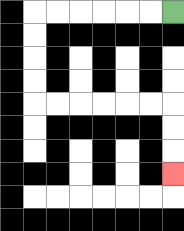{'start': '[7, 0]', 'end': '[7, 7]', 'path_directions': 'L,L,L,L,L,L,D,D,D,D,R,R,R,R,R,R,D,D,D', 'path_coordinates': '[[7, 0], [6, 0], [5, 0], [4, 0], [3, 0], [2, 0], [1, 0], [1, 1], [1, 2], [1, 3], [1, 4], [2, 4], [3, 4], [4, 4], [5, 4], [6, 4], [7, 4], [7, 5], [7, 6], [7, 7]]'}